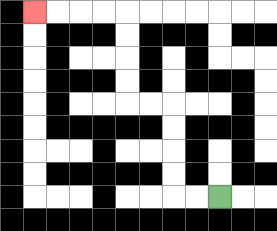{'start': '[9, 8]', 'end': '[1, 0]', 'path_directions': 'L,L,U,U,U,U,L,L,U,U,U,U,L,L,L,L', 'path_coordinates': '[[9, 8], [8, 8], [7, 8], [7, 7], [7, 6], [7, 5], [7, 4], [6, 4], [5, 4], [5, 3], [5, 2], [5, 1], [5, 0], [4, 0], [3, 0], [2, 0], [1, 0]]'}